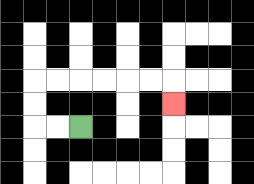{'start': '[3, 5]', 'end': '[7, 4]', 'path_directions': 'L,L,U,U,R,R,R,R,R,R,D', 'path_coordinates': '[[3, 5], [2, 5], [1, 5], [1, 4], [1, 3], [2, 3], [3, 3], [4, 3], [5, 3], [6, 3], [7, 3], [7, 4]]'}